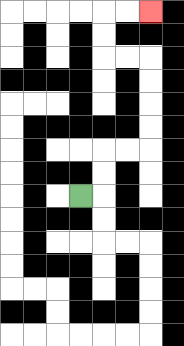{'start': '[3, 8]', 'end': '[6, 0]', 'path_directions': 'R,U,U,R,R,U,U,U,U,L,L,U,U,R,R', 'path_coordinates': '[[3, 8], [4, 8], [4, 7], [4, 6], [5, 6], [6, 6], [6, 5], [6, 4], [6, 3], [6, 2], [5, 2], [4, 2], [4, 1], [4, 0], [5, 0], [6, 0]]'}